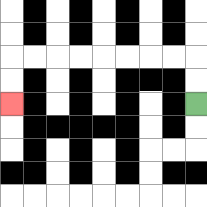{'start': '[8, 4]', 'end': '[0, 4]', 'path_directions': 'U,U,L,L,L,L,L,L,L,L,D,D', 'path_coordinates': '[[8, 4], [8, 3], [8, 2], [7, 2], [6, 2], [5, 2], [4, 2], [3, 2], [2, 2], [1, 2], [0, 2], [0, 3], [0, 4]]'}